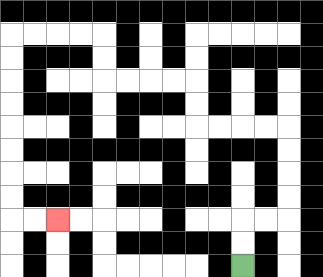{'start': '[10, 11]', 'end': '[2, 9]', 'path_directions': 'U,U,R,R,U,U,U,U,L,L,L,L,U,U,L,L,L,L,U,U,L,L,L,L,D,D,D,D,D,D,D,D,R,R', 'path_coordinates': '[[10, 11], [10, 10], [10, 9], [11, 9], [12, 9], [12, 8], [12, 7], [12, 6], [12, 5], [11, 5], [10, 5], [9, 5], [8, 5], [8, 4], [8, 3], [7, 3], [6, 3], [5, 3], [4, 3], [4, 2], [4, 1], [3, 1], [2, 1], [1, 1], [0, 1], [0, 2], [0, 3], [0, 4], [0, 5], [0, 6], [0, 7], [0, 8], [0, 9], [1, 9], [2, 9]]'}